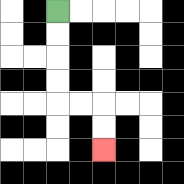{'start': '[2, 0]', 'end': '[4, 6]', 'path_directions': 'D,D,D,D,R,R,D,D', 'path_coordinates': '[[2, 0], [2, 1], [2, 2], [2, 3], [2, 4], [3, 4], [4, 4], [4, 5], [4, 6]]'}